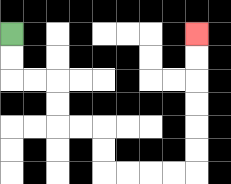{'start': '[0, 1]', 'end': '[8, 1]', 'path_directions': 'D,D,R,R,D,D,R,R,D,D,R,R,R,R,U,U,U,U,U,U', 'path_coordinates': '[[0, 1], [0, 2], [0, 3], [1, 3], [2, 3], [2, 4], [2, 5], [3, 5], [4, 5], [4, 6], [4, 7], [5, 7], [6, 7], [7, 7], [8, 7], [8, 6], [8, 5], [8, 4], [8, 3], [8, 2], [8, 1]]'}